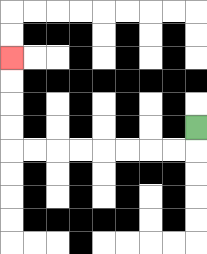{'start': '[8, 5]', 'end': '[0, 2]', 'path_directions': 'D,L,L,L,L,L,L,L,L,U,U,U,U', 'path_coordinates': '[[8, 5], [8, 6], [7, 6], [6, 6], [5, 6], [4, 6], [3, 6], [2, 6], [1, 6], [0, 6], [0, 5], [0, 4], [0, 3], [0, 2]]'}